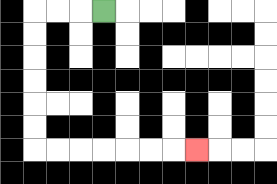{'start': '[4, 0]', 'end': '[8, 6]', 'path_directions': 'L,L,L,D,D,D,D,D,D,R,R,R,R,R,R,R', 'path_coordinates': '[[4, 0], [3, 0], [2, 0], [1, 0], [1, 1], [1, 2], [1, 3], [1, 4], [1, 5], [1, 6], [2, 6], [3, 6], [4, 6], [5, 6], [6, 6], [7, 6], [8, 6]]'}